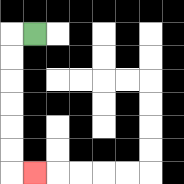{'start': '[1, 1]', 'end': '[1, 7]', 'path_directions': 'L,D,D,D,D,D,D,R', 'path_coordinates': '[[1, 1], [0, 1], [0, 2], [0, 3], [0, 4], [0, 5], [0, 6], [0, 7], [1, 7]]'}